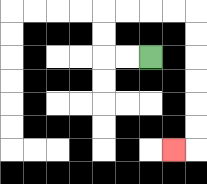{'start': '[6, 2]', 'end': '[7, 6]', 'path_directions': 'L,L,U,U,R,R,R,R,D,D,D,D,D,D,L', 'path_coordinates': '[[6, 2], [5, 2], [4, 2], [4, 1], [4, 0], [5, 0], [6, 0], [7, 0], [8, 0], [8, 1], [8, 2], [8, 3], [8, 4], [8, 5], [8, 6], [7, 6]]'}